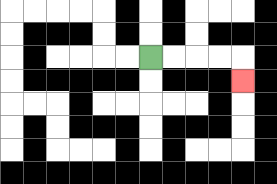{'start': '[6, 2]', 'end': '[10, 3]', 'path_directions': 'R,R,R,R,D', 'path_coordinates': '[[6, 2], [7, 2], [8, 2], [9, 2], [10, 2], [10, 3]]'}